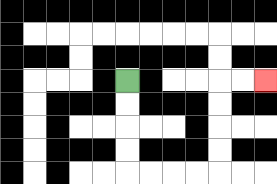{'start': '[5, 3]', 'end': '[11, 3]', 'path_directions': 'D,D,D,D,R,R,R,R,U,U,U,U,R,R', 'path_coordinates': '[[5, 3], [5, 4], [5, 5], [5, 6], [5, 7], [6, 7], [7, 7], [8, 7], [9, 7], [9, 6], [9, 5], [9, 4], [9, 3], [10, 3], [11, 3]]'}